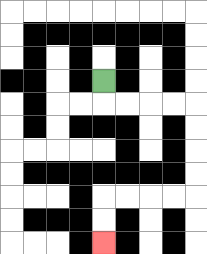{'start': '[4, 3]', 'end': '[4, 10]', 'path_directions': 'D,R,R,R,R,D,D,D,D,L,L,L,L,D,D', 'path_coordinates': '[[4, 3], [4, 4], [5, 4], [6, 4], [7, 4], [8, 4], [8, 5], [8, 6], [8, 7], [8, 8], [7, 8], [6, 8], [5, 8], [4, 8], [4, 9], [4, 10]]'}